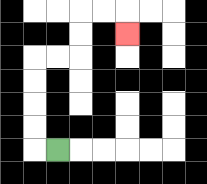{'start': '[2, 6]', 'end': '[5, 1]', 'path_directions': 'L,U,U,U,U,R,R,U,U,R,R,D', 'path_coordinates': '[[2, 6], [1, 6], [1, 5], [1, 4], [1, 3], [1, 2], [2, 2], [3, 2], [3, 1], [3, 0], [4, 0], [5, 0], [5, 1]]'}